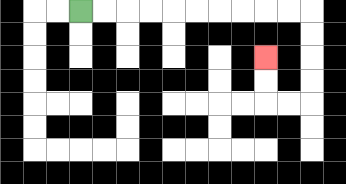{'start': '[3, 0]', 'end': '[11, 2]', 'path_directions': 'R,R,R,R,R,R,R,R,R,R,D,D,D,D,L,L,U,U', 'path_coordinates': '[[3, 0], [4, 0], [5, 0], [6, 0], [7, 0], [8, 0], [9, 0], [10, 0], [11, 0], [12, 0], [13, 0], [13, 1], [13, 2], [13, 3], [13, 4], [12, 4], [11, 4], [11, 3], [11, 2]]'}